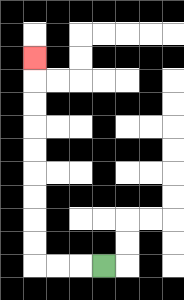{'start': '[4, 11]', 'end': '[1, 2]', 'path_directions': 'L,L,L,U,U,U,U,U,U,U,U,U', 'path_coordinates': '[[4, 11], [3, 11], [2, 11], [1, 11], [1, 10], [1, 9], [1, 8], [1, 7], [1, 6], [1, 5], [1, 4], [1, 3], [1, 2]]'}